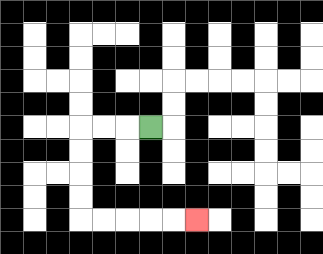{'start': '[6, 5]', 'end': '[8, 9]', 'path_directions': 'L,L,L,D,D,D,D,R,R,R,R,R', 'path_coordinates': '[[6, 5], [5, 5], [4, 5], [3, 5], [3, 6], [3, 7], [3, 8], [3, 9], [4, 9], [5, 9], [6, 9], [7, 9], [8, 9]]'}